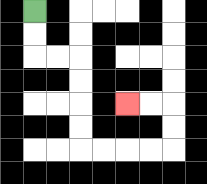{'start': '[1, 0]', 'end': '[5, 4]', 'path_directions': 'D,D,R,R,D,D,D,D,R,R,R,R,U,U,L,L', 'path_coordinates': '[[1, 0], [1, 1], [1, 2], [2, 2], [3, 2], [3, 3], [3, 4], [3, 5], [3, 6], [4, 6], [5, 6], [6, 6], [7, 6], [7, 5], [7, 4], [6, 4], [5, 4]]'}